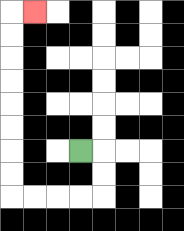{'start': '[3, 6]', 'end': '[1, 0]', 'path_directions': 'R,D,D,L,L,L,L,U,U,U,U,U,U,U,U,R', 'path_coordinates': '[[3, 6], [4, 6], [4, 7], [4, 8], [3, 8], [2, 8], [1, 8], [0, 8], [0, 7], [0, 6], [0, 5], [0, 4], [0, 3], [0, 2], [0, 1], [0, 0], [1, 0]]'}